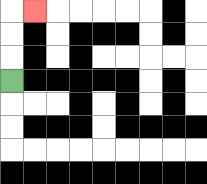{'start': '[0, 3]', 'end': '[1, 0]', 'path_directions': 'U,U,U,R', 'path_coordinates': '[[0, 3], [0, 2], [0, 1], [0, 0], [1, 0]]'}